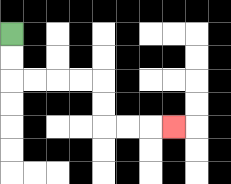{'start': '[0, 1]', 'end': '[7, 5]', 'path_directions': 'D,D,R,R,R,R,D,D,R,R,R', 'path_coordinates': '[[0, 1], [0, 2], [0, 3], [1, 3], [2, 3], [3, 3], [4, 3], [4, 4], [4, 5], [5, 5], [6, 5], [7, 5]]'}